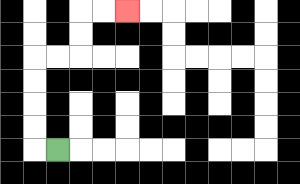{'start': '[2, 6]', 'end': '[5, 0]', 'path_directions': 'L,U,U,U,U,R,R,U,U,R,R', 'path_coordinates': '[[2, 6], [1, 6], [1, 5], [1, 4], [1, 3], [1, 2], [2, 2], [3, 2], [3, 1], [3, 0], [4, 0], [5, 0]]'}